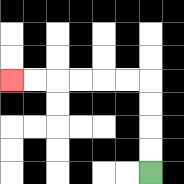{'start': '[6, 7]', 'end': '[0, 3]', 'path_directions': 'U,U,U,U,L,L,L,L,L,L', 'path_coordinates': '[[6, 7], [6, 6], [6, 5], [6, 4], [6, 3], [5, 3], [4, 3], [3, 3], [2, 3], [1, 3], [0, 3]]'}